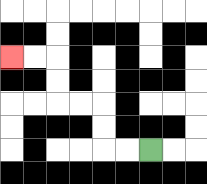{'start': '[6, 6]', 'end': '[0, 2]', 'path_directions': 'L,L,U,U,L,L,U,U,L,L', 'path_coordinates': '[[6, 6], [5, 6], [4, 6], [4, 5], [4, 4], [3, 4], [2, 4], [2, 3], [2, 2], [1, 2], [0, 2]]'}